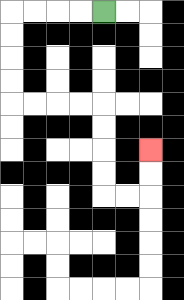{'start': '[4, 0]', 'end': '[6, 6]', 'path_directions': 'L,L,L,L,D,D,D,D,R,R,R,R,D,D,D,D,R,R,U,U', 'path_coordinates': '[[4, 0], [3, 0], [2, 0], [1, 0], [0, 0], [0, 1], [0, 2], [0, 3], [0, 4], [1, 4], [2, 4], [3, 4], [4, 4], [4, 5], [4, 6], [4, 7], [4, 8], [5, 8], [6, 8], [6, 7], [6, 6]]'}